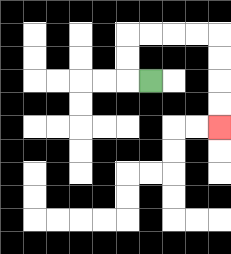{'start': '[6, 3]', 'end': '[9, 5]', 'path_directions': 'L,U,U,R,R,R,R,D,D,D,D', 'path_coordinates': '[[6, 3], [5, 3], [5, 2], [5, 1], [6, 1], [7, 1], [8, 1], [9, 1], [9, 2], [9, 3], [9, 4], [9, 5]]'}